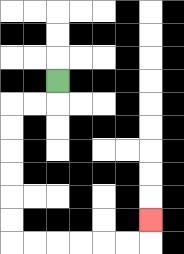{'start': '[2, 3]', 'end': '[6, 9]', 'path_directions': 'D,L,L,D,D,D,D,D,D,R,R,R,R,R,R,U', 'path_coordinates': '[[2, 3], [2, 4], [1, 4], [0, 4], [0, 5], [0, 6], [0, 7], [0, 8], [0, 9], [0, 10], [1, 10], [2, 10], [3, 10], [4, 10], [5, 10], [6, 10], [6, 9]]'}